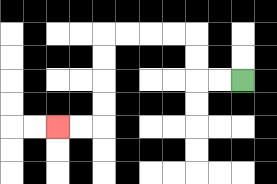{'start': '[10, 3]', 'end': '[2, 5]', 'path_directions': 'L,L,U,U,L,L,L,L,D,D,D,D,L,L', 'path_coordinates': '[[10, 3], [9, 3], [8, 3], [8, 2], [8, 1], [7, 1], [6, 1], [5, 1], [4, 1], [4, 2], [4, 3], [4, 4], [4, 5], [3, 5], [2, 5]]'}